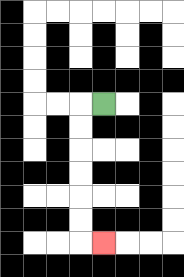{'start': '[4, 4]', 'end': '[4, 10]', 'path_directions': 'L,D,D,D,D,D,D,R', 'path_coordinates': '[[4, 4], [3, 4], [3, 5], [3, 6], [3, 7], [3, 8], [3, 9], [3, 10], [4, 10]]'}